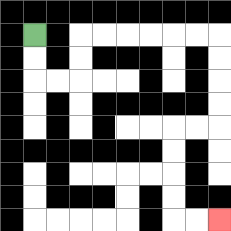{'start': '[1, 1]', 'end': '[9, 9]', 'path_directions': 'D,D,R,R,U,U,R,R,R,R,R,R,D,D,D,D,L,L,D,D,D,D,R,R', 'path_coordinates': '[[1, 1], [1, 2], [1, 3], [2, 3], [3, 3], [3, 2], [3, 1], [4, 1], [5, 1], [6, 1], [7, 1], [8, 1], [9, 1], [9, 2], [9, 3], [9, 4], [9, 5], [8, 5], [7, 5], [7, 6], [7, 7], [7, 8], [7, 9], [8, 9], [9, 9]]'}